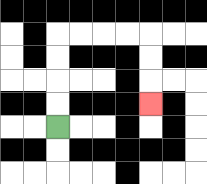{'start': '[2, 5]', 'end': '[6, 4]', 'path_directions': 'U,U,U,U,R,R,R,R,D,D,D', 'path_coordinates': '[[2, 5], [2, 4], [2, 3], [2, 2], [2, 1], [3, 1], [4, 1], [5, 1], [6, 1], [6, 2], [6, 3], [6, 4]]'}